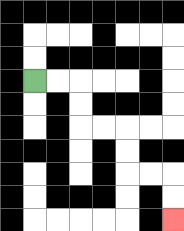{'start': '[1, 3]', 'end': '[7, 9]', 'path_directions': 'R,R,D,D,R,R,D,D,R,R,D,D', 'path_coordinates': '[[1, 3], [2, 3], [3, 3], [3, 4], [3, 5], [4, 5], [5, 5], [5, 6], [5, 7], [6, 7], [7, 7], [7, 8], [7, 9]]'}